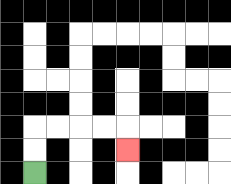{'start': '[1, 7]', 'end': '[5, 6]', 'path_directions': 'U,U,R,R,R,R,D', 'path_coordinates': '[[1, 7], [1, 6], [1, 5], [2, 5], [3, 5], [4, 5], [5, 5], [5, 6]]'}